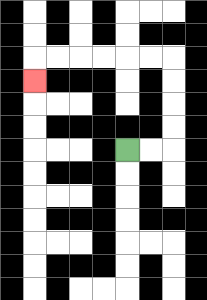{'start': '[5, 6]', 'end': '[1, 3]', 'path_directions': 'R,R,U,U,U,U,L,L,L,L,L,L,D', 'path_coordinates': '[[5, 6], [6, 6], [7, 6], [7, 5], [7, 4], [7, 3], [7, 2], [6, 2], [5, 2], [4, 2], [3, 2], [2, 2], [1, 2], [1, 3]]'}